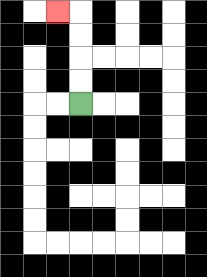{'start': '[3, 4]', 'end': '[2, 0]', 'path_directions': 'U,U,U,U,L', 'path_coordinates': '[[3, 4], [3, 3], [3, 2], [3, 1], [3, 0], [2, 0]]'}